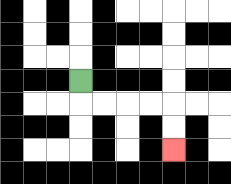{'start': '[3, 3]', 'end': '[7, 6]', 'path_directions': 'D,R,R,R,R,D,D', 'path_coordinates': '[[3, 3], [3, 4], [4, 4], [5, 4], [6, 4], [7, 4], [7, 5], [7, 6]]'}